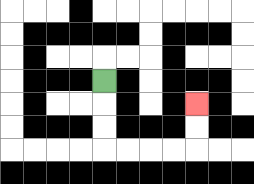{'start': '[4, 3]', 'end': '[8, 4]', 'path_directions': 'D,D,D,R,R,R,R,U,U', 'path_coordinates': '[[4, 3], [4, 4], [4, 5], [4, 6], [5, 6], [6, 6], [7, 6], [8, 6], [8, 5], [8, 4]]'}